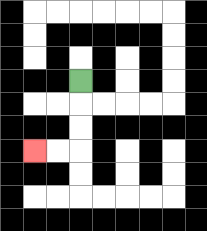{'start': '[3, 3]', 'end': '[1, 6]', 'path_directions': 'D,D,D,L,L', 'path_coordinates': '[[3, 3], [3, 4], [3, 5], [3, 6], [2, 6], [1, 6]]'}